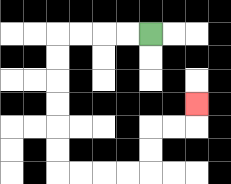{'start': '[6, 1]', 'end': '[8, 4]', 'path_directions': 'L,L,L,L,D,D,D,D,D,D,R,R,R,R,U,U,R,R,U', 'path_coordinates': '[[6, 1], [5, 1], [4, 1], [3, 1], [2, 1], [2, 2], [2, 3], [2, 4], [2, 5], [2, 6], [2, 7], [3, 7], [4, 7], [5, 7], [6, 7], [6, 6], [6, 5], [7, 5], [8, 5], [8, 4]]'}